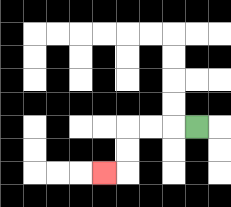{'start': '[8, 5]', 'end': '[4, 7]', 'path_directions': 'L,L,L,D,D,L', 'path_coordinates': '[[8, 5], [7, 5], [6, 5], [5, 5], [5, 6], [5, 7], [4, 7]]'}